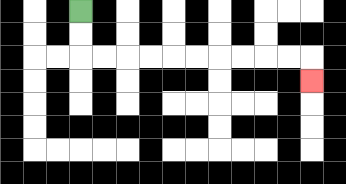{'start': '[3, 0]', 'end': '[13, 3]', 'path_directions': 'D,D,R,R,R,R,R,R,R,R,R,R,D', 'path_coordinates': '[[3, 0], [3, 1], [3, 2], [4, 2], [5, 2], [6, 2], [7, 2], [8, 2], [9, 2], [10, 2], [11, 2], [12, 2], [13, 2], [13, 3]]'}